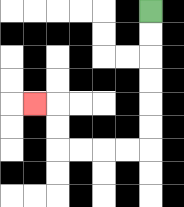{'start': '[6, 0]', 'end': '[1, 4]', 'path_directions': 'D,D,D,D,D,D,L,L,L,L,U,U,L', 'path_coordinates': '[[6, 0], [6, 1], [6, 2], [6, 3], [6, 4], [6, 5], [6, 6], [5, 6], [4, 6], [3, 6], [2, 6], [2, 5], [2, 4], [1, 4]]'}